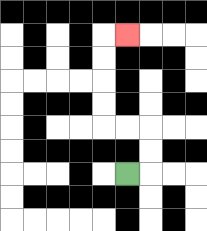{'start': '[5, 7]', 'end': '[5, 1]', 'path_directions': 'R,U,U,L,L,U,U,U,U,R', 'path_coordinates': '[[5, 7], [6, 7], [6, 6], [6, 5], [5, 5], [4, 5], [4, 4], [4, 3], [4, 2], [4, 1], [5, 1]]'}